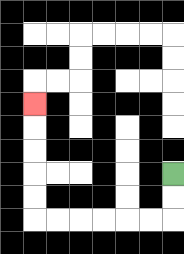{'start': '[7, 7]', 'end': '[1, 4]', 'path_directions': 'D,D,L,L,L,L,L,L,U,U,U,U,U', 'path_coordinates': '[[7, 7], [7, 8], [7, 9], [6, 9], [5, 9], [4, 9], [3, 9], [2, 9], [1, 9], [1, 8], [1, 7], [1, 6], [1, 5], [1, 4]]'}